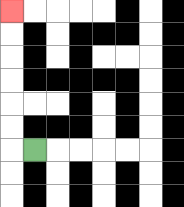{'start': '[1, 6]', 'end': '[0, 0]', 'path_directions': 'L,U,U,U,U,U,U', 'path_coordinates': '[[1, 6], [0, 6], [0, 5], [0, 4], [0, 3], [0, 2], [0, 1], [0, 0]]'}